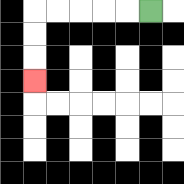{'start': '[6, 0]', 'end': '[1, 3]', 'path_directions': 'L,L,L,L,L,D,D,D', 'path_coordinates': '[[6, 0], [5, 0], [4, 0], [3, 0], [2, 0], [1, 0], [1, 1], [1, 2], [1, 3]]'}